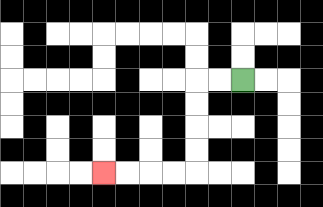{'start': '[10, 3]', 'end': '[4, 7]', 'path_directions': 'L,L,D,D,D,D,L,L,L,L', 'path_coordinates': '[[10, 3], [9, 3], [8, 3], [8, 4], [8, 5], [8, 6], [8, 7], [7, 7], [6, 7], [5, 7], [4, 7]]'}